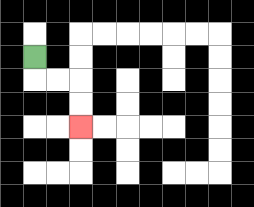{'start': '[1, 2]', 'end': '[3, 5]', 'path_directions': 'D,R,R,D,D', 'path_coordinates': '[[1, 2], [1, 3], [2, 3], [3, 3], [3, 4], [3, 5]]'}